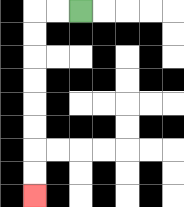{'start': '[3, 0]', 'end': '[1, 8]', 'path_directions': 'L,L,D,D,D,D,D,D,D,D', 'path_coordinates': '[[3, 0], [2, 0], [1, 0], [1, 1], [1, 2], [1, 3], [1, 4], [1, 5], [1, 6], [1, 7], [1, 8]]'}